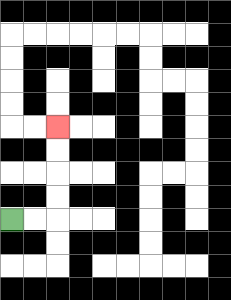{'start': '[0, 9]', 'end': '[2, 5]', 'path_directions': 'R,R,U,U,U,U', 'path_coordinates': '[[0, 9], [1, 9], [2, 9], [2, 8], [2, 7], [2, 6], [2, 5]]'}